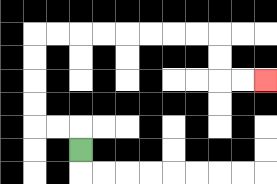{'start': '[3, 6]', 'end': '[11, 3]', 'path_directions': 'U,L,L,U,U,U,U,R,R,R,R,R,R,R,R,D,D,R,R', 'path_coordinates': '[[3, 6], [3, 5], [2, 5], [1, 5], [1, 4], [1, 3], [1, 2], [1, 1], [2, 1], [3, 1], [4, 1], [5, 1], [6, 1], [7, 1], [8, 1], [9, 1], [9, 2], [9, 3], [10, 3], [11, 3]]'}